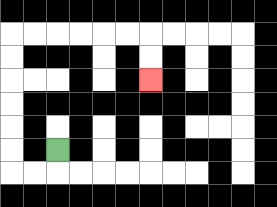{'start': '[2, 6]', 'end': '[6, 3]', 'path_directions': 'D,L,L,U,U,U,U,U,U,R,R,R,R,R,R,D,D', 'path_coordinates': '[[2, 6], [2, 7], [1, 7], [0, 7], [0, 6], [0, 5], [0, 4], [0, 3], [0, 2], [0, 1], [1, 1], [2, 1], [3, 1], [4, 1], [5, 1], [6, 1], [6, 2], [6, 3]]'}